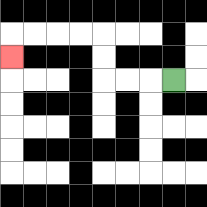{'start': '[7, 3]', 'end': '[0, 2]', 'path_directions': 'L,L,L,U,U,L,L,L,L,D', 'path_coordinates': '[[7, 3], [6, 3], [5, 3], [4, 3], [4, 2], [4, 1], [3, 1], [2, 1], [1, 1], [0, 1], [0, 2]]'}